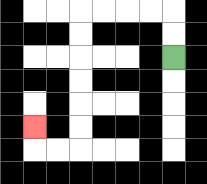{'start': '[7, 2]', 'end': '[1, 5]', 'path_directions': 'U,U,L,L,L,L,D,D,D,D,D,D,L,L,U', 'path_coordinates': '[[7, 2], [7, 1], [7, 0], [6, 0], [5, 0], [4, 0], [3, 0], [3, 1], [3, 2], [3, 3], [3, 4], [3, 5], [3, 6], [2, 6], [1, 6], [1, 5]]'}